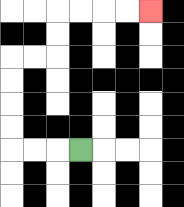{'start': '[3, 6]', 'end': '[6, 0]', 'path_directions': 'L,L,L,U,U,U,U,R,R,U,U,R,R,R,R', 'path_coordinates': '[[3, 6], [2, 6], [1, 6], [0, 6], [0, 5], [0, 4], [0, 3], [0, 2], [1, 2], [2, 2], [2, 1], [2, 0], [3, 0], [4, 0], [5, 0], [6, 0]]'}